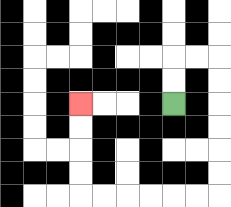{'start': '[7, 4]', 'end': '[3, 4]', 'path_directions': 'U,U,R,R,D,D,D,D,D,D,L,L,L,L,L,L,U,U,U,U', 'path_coordinates': '[[7, 4], [7, 3], [7, 2], [8, 2], [9, 2], [9, 3], [9, 4], [9, 5], [9, 6], [9, 7], [9, 8], [8, 8], [7, 8], [6, 8], [5, 8], [4, 8], [3, 8], [3, 7], [3, 6], [3, 5], [3, 4]]'}